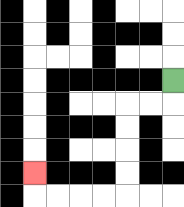{'start': '[7, 3]', 'end': '[1, 7]', 'path_directions': 'D,L,L,D,D,D,D,L,L,L,L,U', 'path_coordinates': '[[7, 3], [7, 4], [6, 4], [5, 4], [5, 5], [5, 6], [5, 7], [5, 8], [4, 8], [3, 8], [2, 8], [1, 8], [1, 7]]'}